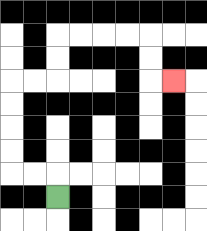{'start': '[2, 8]', 'end': '[7, 3]', 'path_directions': 'U,L,L,U,U,U,U,R,R,U,U,R,R,R,R,D,D,R', 'path_coordinates': '[[2, 8], [2, 7], [1, 7], [0, 7], [0, 6], [0, 5], [0, 4], [0, 3], [1, 3], [2, 3], [2, 2], [2, 1], [3, 1], [4, 1], [5, 1], [6, 1], [6, 2], [6, 3], [7, 3]]'}